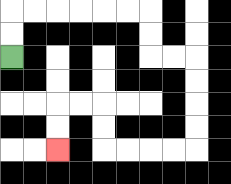{'start': '[0, 2]', 'end': '[2, 6]', 'path_directions': 'U,U,R,R,R,R,R,R,D,D,R,R,D,D,D,D,L,L,L,L,U,U,L,L,D,D', 'path_coordinates': '[[0, 2], [0, 1], [0, 0], [1, 0], [2, 0], [3, 0], [4, 0], [5, 0], [6, 0], [6, 1], [6, 2], [7, 2], [8, 2], [8, 3], [8, 4], [8, 5], [8, 6], [7, 6], [6, 6], [5, 6], [4, 6], [4, 5], [4, 4], [3, 4], [2, 4], [2, 5], [2, 6]]'}